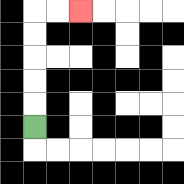{'start': '[1, 5]', 'end': '[3, 0]', 'path_directions': 'U,U,U,U,U,R,R', 'path_coordinates': '[[1, 5], [1, 4], [1, 3], [1, 2], [1, 1], [1, 0], [2, 0], [3, 0]]'}